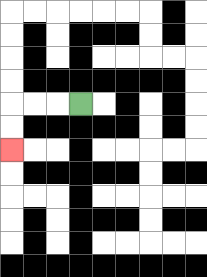{'start': '[3, 4]', 'end': '[0, 6]', 'path_directions': 'L,L,L,D,D', 'path_coordinates': '[[3, 4], [2, 4], [1, 4], [0, 4], [0, 5], [0, 6]]'}